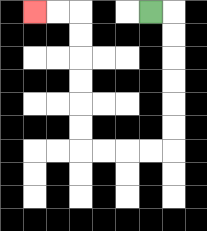{'start': '[6, 0]', 'end': '[1, 0]', 'path_directions': 'R,D,D,D,D,D,D,L,L,L,L,U,U,U,U,U,U,L,L', 'path_coordinates': '[[6, 0], [7, 0], [7, 1], [7, 2], [7, 3], [7, 4], [7, 5], [7, 6], [6, 6], [5, 6], [4, 6], [3, 6], [3, 5], [3, 4], [3, 3], [3, 2], [3, 1], [3, 0], [2, 0], [1, 0]]'}